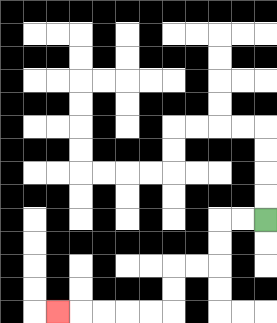{'start': '[11, 9]', 'end': '[2, 13]', 'path_directions': 'L,L,D,D,L,L,D,D,L,L,L,L,L', 'path_coordinates': '[[11, 9], [10, 9], [9, 9], [9, 10], [9, 11], [8, 11], [7, 11], [7, 12], [7, 13], [6, 13], [5, 13], [4, 13], [3, 13], [2, 13]]'}